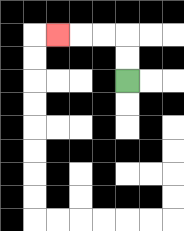{'start': '[5, 3]', 'end': '[2, 1]', 'path_directions': 'U,U,L,L,L', 'path_coordinates': '[[5, 3], [5, 2], [5, 1], [4, 1], [3, 1], [2, 1]]'}